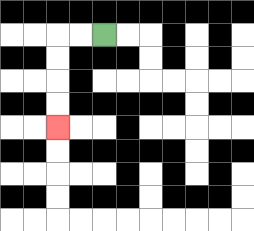{'start': '[4, 1]', 'end': '[2, 5]', 'path_directions': 'L,L,D,D,D,D', 'path_coordinates': '[[4, 1], [3, 1], [2, 1], [2, 2], [2, 3], [2, 4], [2, 5]]'}